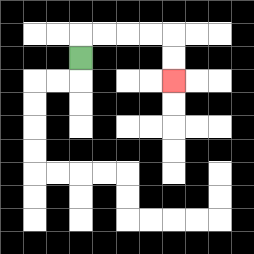{'start': '[3, 2]', 'end': '[7, 3]', 'path_directions': 'U,R,R,R,R,D,D', 'path_coordinates': '[[3, 2], [3, 1], [4, 1], [5, 1], [6, 1], [7, 1], [7, 2], [7, 3]]'}